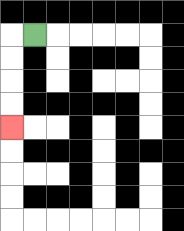{'start': '[1, 1]', 'end': '[0, 5]', 'path_directions': 'L,D,D,D,D', 'path_coordinates': '[[1, 1], [0, 1], [0, 2], [0, 3], [0, 4], [0, 5]]'}